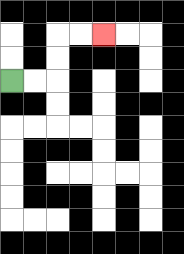{'start': '[0, 3]', 'end': '[4, 1]', 'path_directions': 'R,R,U,U,R,R', 'path_coordinates': '[[0, 3], [1, 3], [2, 3], [2, 2], [2, 1], [3, 1], [4, 1]]'}